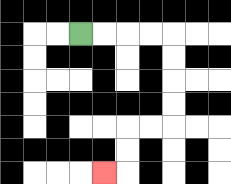{'start': '[3, 1]', 'end': '[4, 7]', 'path_directions': 'R,R,R,R,D,D,D,D,L,L,D,D,L', 'path_coordinates': '[[3, 1], [4, 1], [5, 1], [6, 1], [7, 1], [7, 2], [7, 3], [7, 4], [7, 5], [6, 5], [5, 5], [5, 6], [5, 7], [4, 7]]'}